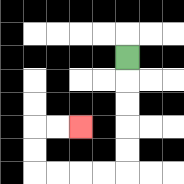{'start': '[5, 2]', 'end': '[3, 5]', 'path_directions': 'D,D,D,D,D,L,L,L,L,U,U,R,R', 'path_coordinates': '[[5, 2], [5, 3], [5, 4], [5, 5], [5, 6], [5, 7], [4, 7], [3, 7], [2, 7], [1, 7], [1, 6], [1, 5], [2, 5], [3, 5]]'}